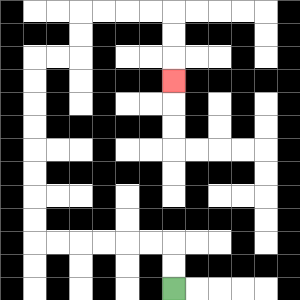{'start': '[7, 12]', 'end': '[7, 3]', 'path_directions': 'U,U,L,L,L,L,L,L,U,U,U,U,U,U,U,U,R,R,U,U,R,R,R,R,D,D,D', 'path_coordinates': '[[7, 12], [7, 11], [7, 10], [6, 10], [5, 10], [4, 10], [3, 10], [2, 10], [1, 10], [1, 9], [1, 8], [1, 7], [1, 6], [1, 5], [1, 4], [1, 3], [1, 2], [2, 2], [3, 2], [3, 1], [3, 0], [4, 0], [5, 0], [6, 0], [7, 0], [7, 1], [7, 2], [7, 3]]'}